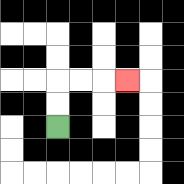{'start': '[2, 5]', 'end': '[5, 3]', 'path_directions': 'U,U,R,R,R', 'path_coordinates': '[[2, 5], [2, 4], [2, 3], [3, 3], [4, 3], [5, 3]]'}